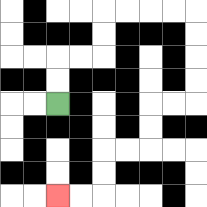{'start': '[2, 4]', 'end': '[2, 8]', 'path_directions': 'U,U,R,R,U,U,R,R,R,R,D,D,D,D,L,L,D,D,L,L,D,D,L,L', 'path_coordinates': '[[2, 4], [2, 3], [2, 2], [3, 2], [4, 2], [4, 1], [4, 0], [5, 0], [6, 0], [7, 0], [8, 0], [8, 1], [8, 2], [8, 3], [8, 4], [7, 4], [6, 4], [6, 5], [6, 6], [5, 6], [4, 6], [4, 7], [4, 8], [3, 8], [2, 8]]'}